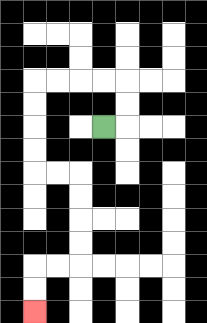{'start': '[4, 5]', 'end': '[1, 13]', 'path_directions': 'R,U,U,L,L,L,L,D,D,D,D,R,R,D,D,D,D,L,L,D,D', 'path_coordinates': '[[4, 5], [5, 5], [5, 4], [5, 3], [4, 3], [3, 3], [2, 3], [1, 3], [1, 4], [1, 5], [1, 6], [1, 7], [2, 7], [3, 7], [3, 8], [3, 9], [3, 10], [3, 11], [2, 11], [1, 11], [1, 12], [1, 13]]'}